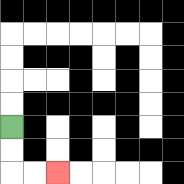{'start': '[0, 5]', 'end': '[2, 7]', 'path_directions': 'D,D,R,R', 'path_coordinates': '[[0, 5], [0, 6], [0, 7], [1, 7], [2, 7]]'}